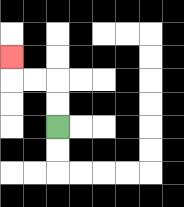{'start': '[2, 5]', 'end': '[0, 2]', 'path_directions': 'U,U,L,L,U', 'path_coordinates': '[[2, 5], [2, 4], [2, 3], [1, 3], [0, 3], [0, 2]]'}